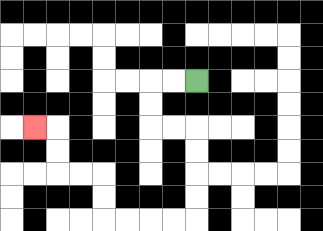{'start': '[8, 3]', 'end': '[1, 5]', 'path_directions': 'L,L,D,D,R,R,D,D,D,D,L,L,L,L,U,U,L,L,U,U,L', 'path_coordinates': '[[8, 3], [7, 3], [6, 3], [6, 4], [6, 5], [7, 5], [8, 5], [8, 6], [8, 7], [8, 8], [8, 9], [7, 9], [6, 9], [5, 9], [4, 9], [4, 8], [4, 7], [3, 7], [2, 7], [2, 6], [2, 5], [1, 5]]'}